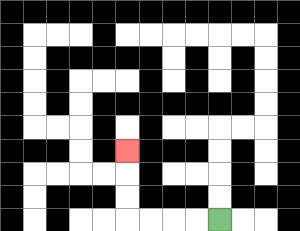{'start': '[9, 9]', 'end': '[5, 6]', 'path_directions': 'L,L,L,L,U,U,U', 'path_coordinates': '[[9, 9], [8, 9], [7, 9], [6, 9], [5, 9], [5, 8], [5, 7], [5, 6]]'}